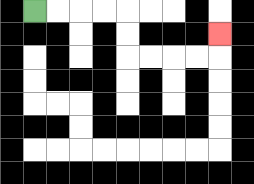{'start': '[1, 0]', 'end': '[9, 1]', 'path_directions': 'R,R,R,R,D,D,R,R,R,R,U', 'path_coordinates': '[[1, 0], [2, 0], [3, 0], [4, 0], [5, 0], [5, 1], [5, 2], [6, 2], [7, 2], [8, 2], [9, 2], [9, 1]]'}